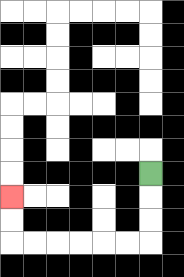{'start': '[6, 7]', 'end': '[0, 8]', 'path_directions': 'D,D,D,L,L,L,L,L,L,U,U', 'path_coordinates': '[[6, 7], [6, 8], [6, 9], [6, 10], [5, 10], [4, 10], [3, 10], [2, 10], [1, 10], [0, 10], [0, 9], [0, 8]]'}